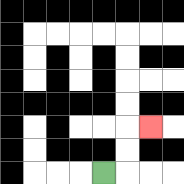{'start': '[4, 7]', 'end': '[6, 5]', 'path_directions': 'R,U,U,R', 'path_coordinates': '[[4, 7], [5, 7], [5, 6], [5, 5], [6, 5]]'}